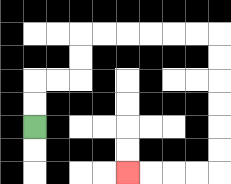{'start': '[1, 5]', 'end': '[5, 7]', 'path_directions': 'U,U,R,R,U,U,R,R,R,R,R,R,D,D,D,D,D,D,L,L,L,L', 'path_coordinates': '[[1, 5], [1, 4], [1, 3], [2, 3], [3, 3], [3, 2], [3, 1], [4, 1], [5, 1], [6, 1], [7, 1], [8, 1], [9, 1], [9, 2], [9, 3], [9, 4], [9, 5], [9, 6], [9, 7], [8, 7], [7, 7], [6, 7], [5, 7]]'}